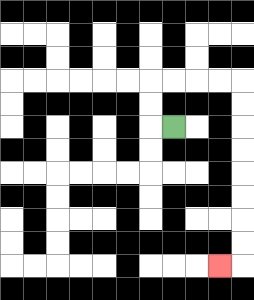{'start': '[7, 5]', 'end': '[9, 11]', 'path_directions': 'L,U,U,R,R,R,R,D,D,D,D,D,D,D,D,L', 'path_coordinates': '[[7, 5], [6, 5], [6, 4], [6, 3], [7, 3], [8, 3], [9, 3], [10, 3], [10, 4], [10, 5], [10, 6], [10, 7], [10, 8], [10, 9], [10, 10], [10, 11], [9, 11]]'}